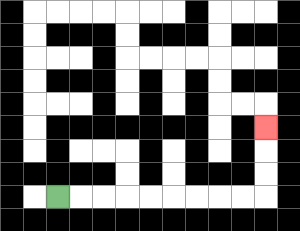{'start': '[2, 8]', 'end': '[11, 5]', 'path_directions': 'R,R,R,R,R,R,R,R,R,U,U,U', 'path_coordinates': '[[2, 8], [3, 8], [4, 8], [5, 8], [6, 8], [7, 8], [8, 8], [9, 8], [10, 8], [11, 8], [11, 7], [11, 6], [11, 5]]'}